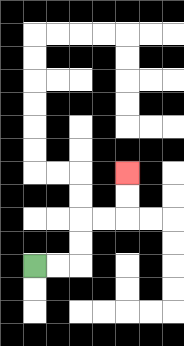{'start': '[1, 11]', 'end': '[5, 7]', 'path_directions': 'R,R,U,U,R,R,U,U', 'path_coordinates': '[[1, 11], [2, 11], [3, 11], [3, 10], [3, 9], [4, 9], [5, 9], [5, 8], [5, 7]]'}